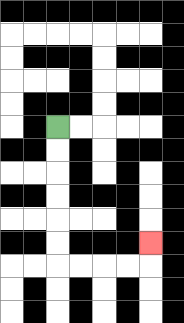{'start': '[2, 5]', 'end': '[6, 10]', 'path_directions': 'D,D,D,D,D,D,R,R,R,R,U', 'path_coordinates': '[[2, 5], [2, 6], [2, 7], [2, 8], [2, 9], [2, 10], [2, 11], [3, 11], [4, 11], [5, 11], [6, 11], [6, 10]]'}